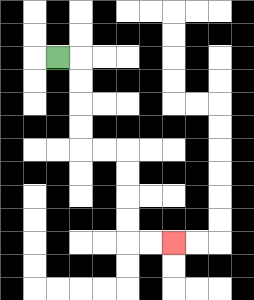{'start': '[2, 2]', 'end': '[7, 10]', 'path_directions': 'R,D,D,D,D,R,R,D,D,D,D,R,R', 'path_coordinates': '[[2, 2], [3, 2], [3, 3], [3, 4], [3, 5], [3, 6], [4, 6], [5, 6], [5, 7], [5, 8], [5, 9], [5, 10], [6, 10], [7, 10]]'}